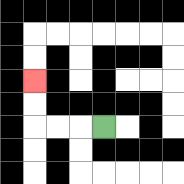{'start': '[4, 5]', 'end': '[1, 3]', 'path_directions': 'L,L,L,U,U', 'path_coordinates': '[[4, 5], [3, 5], [2, 5], [1, 5], [1, 4], [1, 3]]'}